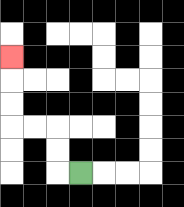{'start': '[3, 7]', 'end': '[0, 2]', 'path_directions': 'L,U,U,L,L,U,U,U', 'path_coordinates': '[[3, 7], [2, 7], [2, 6], [2, 5], [1, 5], [0, 5], [0, 4], [0, 3], [0, 2]]'}